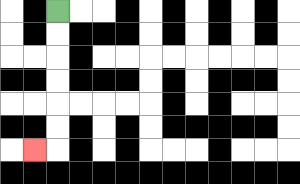{'start': '[2, 0]', 'end': '[1, 6]', 'path_directions': 'D,D,D,D,D,D,L', 'path_coordinates': '[[2, 0], [2, 1], [2, 2], [2, 3], [2, 4], [2, 5], [2, 6], [1, 6]]'}